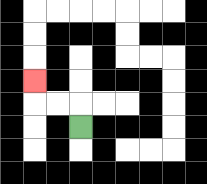{'start': '[3, 5]', 'end': '[1, 3]', 'path_directions': 'U,L,L,U', 'path_coordinates': '[[3, 5], [3, 4], [2, 4], [1, 4], [1, 3]]'}